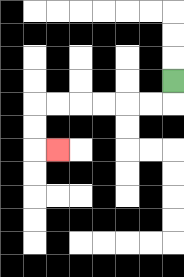{'start': '[7, 3]', 'end': '[2, 6]', 'path_directions': 'D,L,L,L,L,L,L,D,D,R', 'path_coordinates': '[[7, 3], [7, 4], [6, 4], [5, 4], [4, 4], [3, 4], [2, 4], [1, 4], [1, 5], [1, 6], [2, 6]]'}